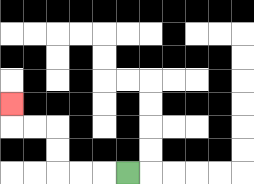{'start': '[5, 7]', 'end': '[0, 4]', 'path_directions': 'L,L,L,U,U,L,L,U', 'path_coordinates': '[[5, 7], [4, 7], [3, 7], [2, 7], [2, 6], [2, 5], [1, 5], [0, 5], [0, 4]]'}